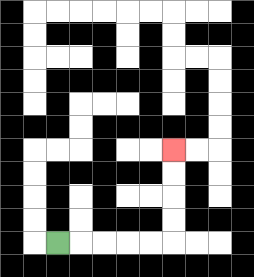{'start': '[2, 10]', 'end': '[7, 6]', 'path_directions': 'R,R,R,R,R,U,U,U,U', 'path_coordinates': '[[2, 10], [3, 10], [4, 10], [5, 10], [6, 10], [7, 10], [7, 9], [7, 8], [7, 7], [7, 6]]'}